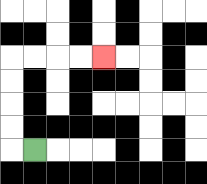{'start': '[1, 6]', 'end': '[4, 2]', 'path_directions': 'L,U,U,U,U,R,R,R,R', 'path_coordinates': '[[1, 6], [0, 6], [0, 5], [0, 4], [0, 3], [0, 2], [1, 2], [2, 2], [3, 2], [4, 2]]'}